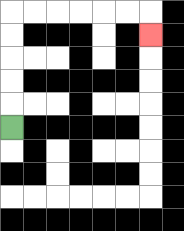{'start': '[0, 5]', 'end': '[6, 1]', 'path_directions': 'U,U,U,U,U,R,R,R,R,R,R,D', 'path_coordinates': '[[0, 5], [0, 4], [0, 3], [0, 2], [0, 1], [0, 0], [1, 0], [2, 0], [3, 0], [4, 0], [5, 0], [6, 0], [6, 1]]'}